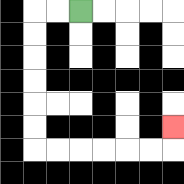{'start': '[3, 0]', 'end': '[7, 5]', 'path_directions': 'L,L,D,D,D,D,D,D,R,R,R,R,R,R,U', 'path_coordinates': '[[3, 0], [2, 0], [1, 0], [1, 1], [1, 2], [1, 3], [1, 4], [1, 5], [1, 6], [2, 6], [3, 6], [4, 6], [5, 6], [6, 6], [7, 6], [7, 5]]'}